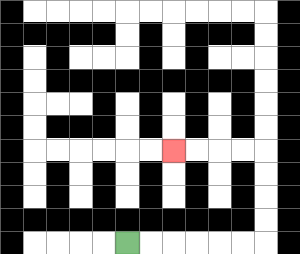{'start': '[5, 10]', 'end': '[7, 6]', 'path_directions': 'R,R,R,R,R,R,U,U,U,U,L,L,L,L', 'path_coordinates': '[[5, 10], [6, 10], [7, 10], [8, 10], [9, 10], [10, 10], [11, 10], [11, 9], [11, 8], [11, 7], [11, 6], [10, 6], [9, 6], [8, 6], [7, 6]]'}